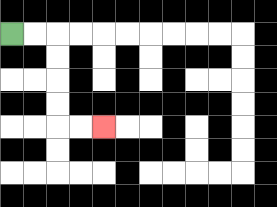{'start': '[0, 1]', 'end': '[4, 5]', 'path_directions': 'R,R,D,D,D,D,R,R', 'path_coordinates': '[[0, 1], [1, 1], [2, 1], [2, 2], [2, 3], [2, 4], [2, 5], [3, 5], [4, 5]]'}